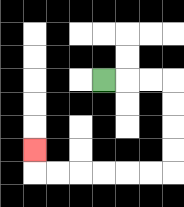{'start': '[4, 3]', 'end': '[1, 6]', 'path_directions': 'R,R,R,D,D,D,D,L,L,L,L,L,L,U', 'path_coordinates': '[[4, 3], [5, 3], [6, 3], [7, 3], [7, 4], [7, 5], [7, 6], [7, 7], [6, 7], [5, 7], [4, 7], [3, 7], [2, 7], [1, 7], [1, 6]]'}